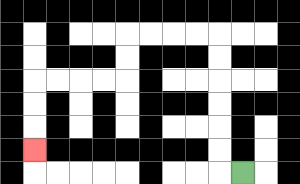{'start': '[10, 7]', 'end': '[1, 6]', 'path_directions': 'L,U,U,U,U,U,U,L,L,L,L,D,D,L,L,L,L,D,D,D', 'path_coordinates': '[[10, 7], [9, 7], [9, 6], [9, 5], [9, 4], [9, 3], [9, 2], [9, 1], [8, 1], [7, 1], [6, 1], [5, 1], [5, 2], [5, 3], [4, 3], [3, 3], [2, 3], [1, 3], [1, 4], [1, 5], [1, 6]]'}